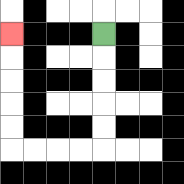{'start': '[4, 1]', 'end': '[0, 1]', 'path_directions': 'D,D,D,D,D,L,L,L,L,U,U,U,U,U', 'path_coordinates': '[[4, 1], [4, 2], [4, 3], [4, 4], [4, 5], [4, 6], [3, 6], [2, 6], [1, 6], [0, 6], [0, 5], [0, 4], [0, 3], [0, 2], [0, 1]]'}